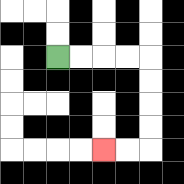{'start': '[2, 2]', 'end': '[4, 6]', 'path_directions': 'R,R,R,R,D,D,D,D,L,L', 'path_coordinates': '[[2, 2], [3, 2], [4, 2], [5, 2], [6, 2], [6, 3], [6, 4], [6, 5], [6, 6], [5, 6], [4, 6]]'}